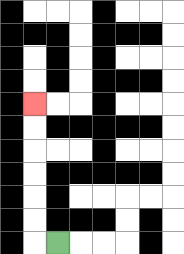{'start': '[2, 10]', 'end': '[1, 4]', 'path_directions': 'L,U,U,U,U,U,U', 'path_coordinates': '[[2, 10], [1, 10], [1, 9], [1, 8], [1, 7], [1, 6], [1, 5], [1, 4]]'}